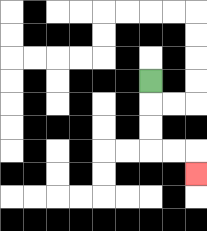{'start': '[6, 3]', 'end': '[8, 7]', 'path_directions': 'D,D,D,R,R,D', 'path_coordinates': '[[6, 3], [6, 4], [6, 5], [6, 6], [7, 6], [8, 6], [8, 7]]'}